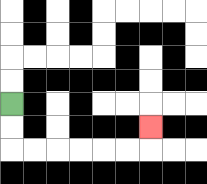{'start': '[0, 4]', 'end': '[6, 5]', 'path_directions': 'D,D,R,R,R,R,R,R,U', 'path_coordinates': '[[0, 4], [0, 5], [0, 6], [1, 6], [2, 6], [3, 6], [4, 6], [5, 6], [6, 6], [6, 5]]'}